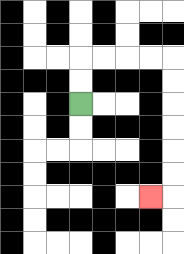{'start': '[3, 4]', 'end': '[6, 8]', 'path_directions': 'U,U,R,R,R,R,D,D,D,D,D,D,L', 'path_coordinates': '[[3, 4], [3, 3], [3, 2], [4, 2], [5, 2], [6, 2], [7, 2], [7, 3], [7, 4], [7, 5], [7, 6], [7, 7], [7, 8], [6, 8]]'}